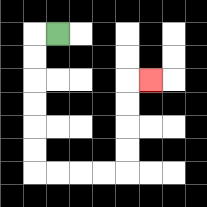{'start': '[2, 1]', 'end': '[6, 3]', 'path_directions': 'L,D,D,D,D,D,D,R,R,R,R,U,U,U,U,R', 'path_coordinates': '[[2, 1], [1, 1], [1, 2], [1, 3], [1, 4], [1, 5], [1, 6], [1, 7], [2, 7], [3, 7], [4, 7], [5, 7], [5, 6], [5, 5], [5, 4], [5, 3], [6, 3]]'}